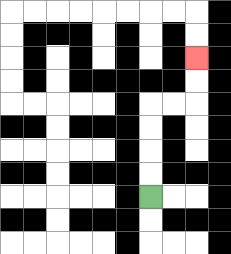{'start': '[6, 8]', 'end': '[8, 2]', 'path_directions': 'U,U,U,U,R,R,U,U', 'path_coordinates': '[[6, 8], [6, 7], [6, 6], [6, 5], [6, 4], [7, 4], [8, 4], [8, 3], [8, 2]]'}